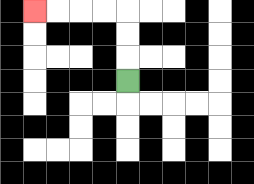{'start': '[5, 3]', 'end': '[1, 0]', 'path_directions': 'U,U,U,L,L,L,L', 'path_coordinates': '[[5, 3], [5, 2], [5, 1], [5, 0], [4, 0], [3, 0], [2, 0], [1, 0]]'}